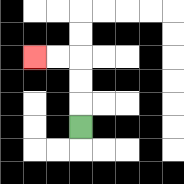{'start': '[3, 5]', 'end': '[1, 2]', 'path_directions': 'U,U,U,L,L', 'path_coordinates': '[[3, 5], [3, 4], [3, 3], [3, 2], [2, 2], [1, 2]]'}